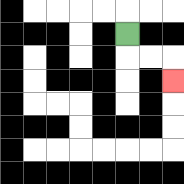{'start': '[5, 1]', 'end': '[7, 3]', 'path_directions': 'D,R,R,D', 'path_coordinates': '[[5, 1], [5, 2], [6, 2], [7, 2], [7, 3]]'}